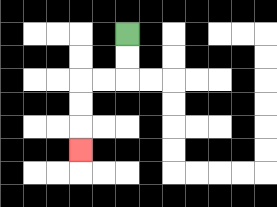{'start': '[5, 1]', 'end': '[3, 6]', 'path_directions': 'D,D,L,L,D,D,D', 'path_coordinates': '[[5, 1], [5, 2], [5, 3], [4, 3], [3, 3], [3, 4], [3, 5], [3, 6]]'}